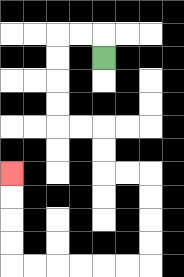{'start': '[4, 2]', 'end': '[0, 7]', 'path_directions': 'U,L,L,D,D,D,D,R,R,D,D,R,R,D,D,D,D,L,L,L,L,L,L,U,U,U,U', 'path_coordinates': '[[4, 2], [4, 1], [3, 1], [2, 1], [2, 2], [2, 3], [2, 4], [2, 5], [3, 5], [4, 5], [4, 6], [4, 7], [5, 7], [6, 7], [6, 8], [6, 9], [6, 10], [6, 11], [5, 11], [4, 11], [3, 11], [2, 11], [1, 11], [0, 11], [0, 10], [0, 9], [0, 8], [0, 7]]'}